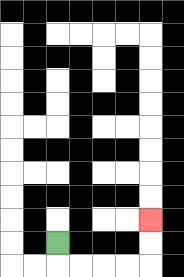{'start': '[2, 10]', 'end': '[6, 9]', 'path_directions': 'D,R,R,R,R,U,U', 'path_coordinates': '[[2, 10], [2, 11], [3, 11], [4, 11], [5, 11], [6, 11], [6, 10], [6, 9]]'}